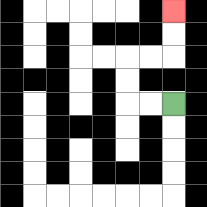{'start': '[7, 4]', 'end': '[7, 0]', 'path_directions': 'L,L,U,U,R,R,U,U', 'path_coordinates': '[[7, 4], [6, 4], [5, 4], [5, 3], [5, 2], [6, 2], [7, 2], [7, 1], [7, 0]]'}